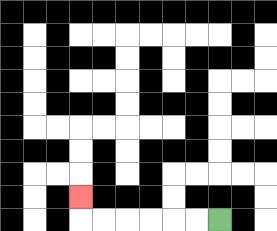{'start': '[9, 9]', 'end': '[3, 8]', 'path_directions': 'L,L,L,L,L,L,U', 'path_coordinates': '[[9, 9], [8, 9], [7, 9], [6, 9], [5, 9], [4, 9], [3, 9], [3, 8]]'}